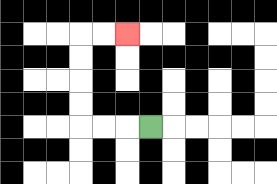{'start': '[6, 5]', 'end': '[5, 1]', 'path_directions': 'L,L,L,U,U,U,U,R,R', 'path_coordinates': '[[6, 5], [5, 5], [4, 5], [3, 5], [3, 4], [3, 3], [3, 2], [3, 1], [4, 1], [5, 1]]'}